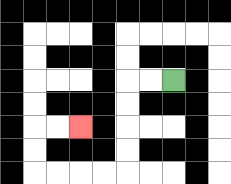{'start': '[7, 3]', 'end': '[3, 5]', 'path_directions': 'L,L,D,D,D,D,L,L,L,L,U,U,R,R', 'path_coordinates': '[[7, 3], [6, 3], [5, 3], [5, 4], [5, 5], [5, 6], [5, 7], [4, 7], [3, 7], [2, 7], [1, 7], [1, 6], [1, 5], [2, 5], [3, 5]]'}